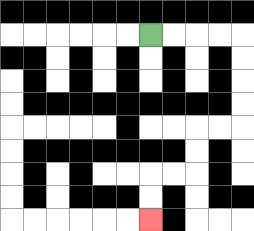{'start': '[6, 1]', 'end': '[6, 9]', 'path_directions': 'R,R,R,R,D,D,D,D,L,L,D,D,L,L,D,D', 'path_coordinates': '[[6, 1], [7, 1], [8, 1], [9, 1], [10, 1], [10, 2], [10, 3], [10, 4], [10, 5], [9, 5], [8, 5], [8, 6], [8, 7], [7, 7], [6, 7], [6, 8], [6, 9]]'}